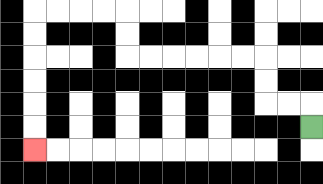{'start': '[13, 5]', 'end': '[1, 6]', 'path_directions': 'U,L,L,U,U,L,L,L,L,L,L,U,U,L,L,L,L,D,D,D,D,D,D', 'path_coordinates': '[[13, 5], [13, 4], [12, 4], [11, 4], [11, 3], [11, 2], [10, 2], [9, 2], [8, 2], [7, 2], [6, 2], [5, 2], [5, 1], [5, 0], [4, 0], [3, 0], [2, 0], [1, 0], [1, 1], [1, 2], [1, 3], [1, 4], [1, 5], [1, 6]]'}